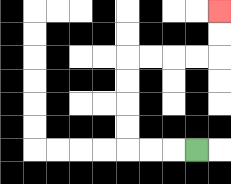{'start': '[8, 6]', 'end': '[9, 0]', 'path_directions': 'L,L,L,U,U,U,U,R,R,R,R,U,U', 'path_coordinates': '[[8, 6], [7, 6], [6, 6], [5, 6], [5, 5], [5, 4], [5, 3], [5, 2], [6, 2], [7, 2], [8, 2], [9, 2], [9, 1], [9, 0]]'}